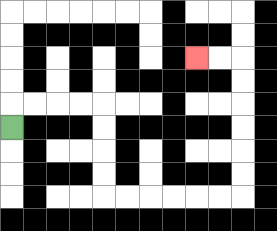{'start': '[0, 5]', 'end': '[8, 2]', 'path_directions': 'U,R,R,R,R,D,D,D,D,R,R,R,R,R,R,U,U,U,U,U,U,L,L', 'path_coordinates': '[[0, 5], [0, 4], [1, 4], [2, 4], [3, 4], [4, 4], [4, 5], [4, 6], [4, 7], [4, 8], [5, 8], [6, 8], [7, 8], [8, 8], [9, 8], [10, 8], [10, 7], [10, 6], [10, 5], [10, 4], [10, 3], [10, 2], [9, 2], [8, 2]]'}